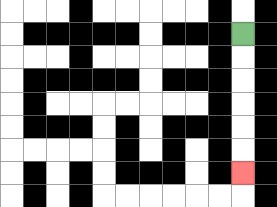{'start': '[10, 1]', 'end': '[10, 7]', 'path_directions': 'D,D,D,D,D,D', 'path_coordinates': '[[10, 1], [10, 2], [10, 3], [10, 4], [10, 5], [10, 6], [10, 7]]'}